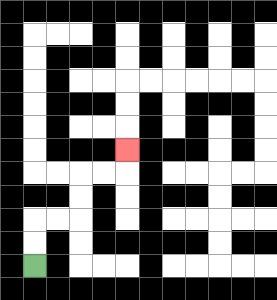{'start': '[1, 11]', 'end': '[5, 6]', 'path_directions': 'U,U,R,R,U,U,R,R,U', 'path_coordinates': '[[1, 11], [1, 10], [1, 9], [2, 9], [3, 9], [3, 8], [3, 7], [4, 7], [5, 7], [5, 6]]'}